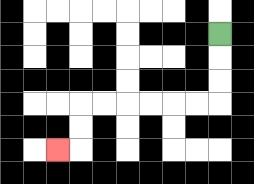{'start': '[9, 1]', 'end': '[2, 6]', 'path_directions': 'D,D,D,L,L,L,L,L,L,D,D,L', 'path_coordinates': '[[9, 1], [9, 2], [9, 3], [9, 4], [8, 4], [7, 4], [6, 4], [5, 4], [4, 4], [3, 4], [3, 5], [3, 6], [2, 6]]'}